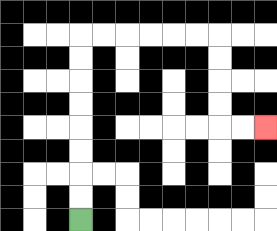{'start': '[3, 9]', 'end': '[11, 5]', 'path_directions': 'U,U,U,U,U,U,U,U,R,R,R,R,R,R,D,D,D,D,R,R', 'path_coordinates': '[[3, 9], [3, 8], [3, 7], [3, 6], [3, 5], [3, 4], [3, 3], [3, 2], [3, 1], [4, 1], [5, 1], [6, 1], [7, 1], [8, 1], [9, 1], [9, 2], [9, 3], [9, 4], [9, 5], [10, 5], [11, 5]]'}